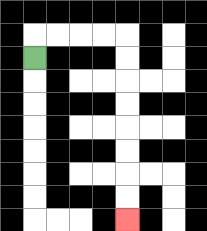{'start': '[1, 2]', 'end': '[5, 9]', 'path_directions': 'U,R,R,R,R,D,D,D,D,D,D,D,D', 'path_coordinates': '[[1, 2], [1, 1], [2, 1], [3, 1], [4, 1], [5, 1], [5, 2], [5, 3], [5, 4], [5, 5], [5, 6], [5, 7], [5, 8], [5, 9]]'}